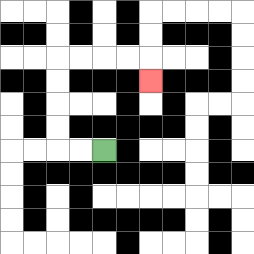{'start': '[4, 6]', 'end': '[6, 3]', 'path_directions': 'L,L,U,U,U,U,R,R,R,R,D', 'path_coordinates': '[[4, 6], [3, 6], [2, 6], [2, 5], [2, 4], [2, 3], [2, 2], [3, 2], [4, 2], [5, 2], [6, 2], [6, 3]]'}